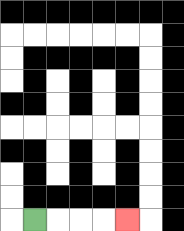{'start': '[1, 9]', 'end': '[5, 9]', 'path_directions': 'R,R,R,R', 'path_coordinates': '[[1, 9], [2, 9], [3, 9], [4, 9], [5, 9]]'}